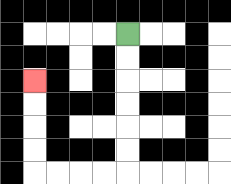{'start': '[5, 1]', 'end': '[1, 3]', 'path_directions': 'D,D,D,D,D,D,L,L,L,L,U,U,U,U', 'path_coordinates': '[[5, 1], [5, 2], [5, 3], [5, 4], [5, 5], [5, 6], [5, 7], [4, 7], [3, 7], [2, 7], [1, 7], [1, 6], [1, 5], [1, 4], [1, 3]]'}